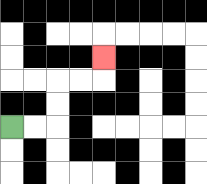{'start': '[0, 5]', 'end': '[4, 2]', 'path_directions': 'R,R,U,U,R,R,U', 'path_coordinates': '[[0, 5], [1, 5], [2, 5], [2, 4], [2, 3], [3, 3], [4, 3], [4, 2]]'}